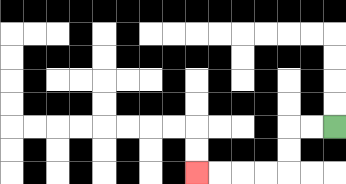{'start': '[14, 5]', 'end': '[8, 7]', 'path_directions': 'L,L,D,D,L,L,L,L', 'path_coordinates': '[[14, 5], [13, 5], [12, 5], [12, 6], [12, 7], [11, 7], [10, 7], [9, 7], [8, 7]]'}